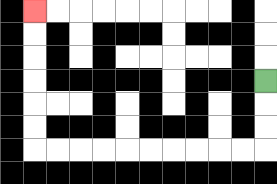{'start': '[11, 3]', 'end': '[1, 0]', 'path_directions': 'D,D,D,L,L,L,L,L,L,L,L,L,L,U,U,U,U,U,U', 'path_coordinates': '[[11, 3], [11, 4], [11, 5], [11, 6], [10, 6], [9, 6], [8, 6], [7, 6], [6, 6], [5, 6], [4, 6], [3, 6], [2, 6], [1, 6], [1, 5], [1, 4], [1, 3], [1, 2], [1, 1], [1, 0]]'}